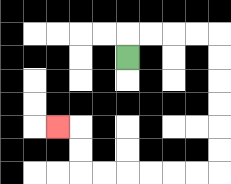{'start': '[5, 2]', 'end': '[2, 5]', 'path_directions': 'U,R,R,R,R,D,D,D,D,D,D,L,L,L,L,L,L,U,U,L', 'path_coordinates': '[[5, 2], [5, 1], [6, 1], [7, 1], [8, 1], [9, 1], [9, 2], [9, 3], [9, 4], [9, 5], [9, 6], [9, 7], [8, 7], [7, 7], [6, 7], [5, 7], [4, 7], [3, 7], [3, 6], [3, 5], [2, 5]]'}